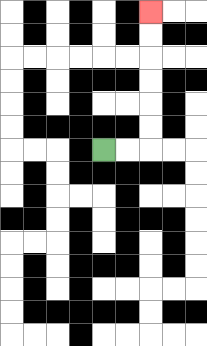{'start': '[4, 6]', 'end': '[6, 0]', 'path_directions': 'R,R,U,U,U,U,U,U', 'path_coordinates': '[[4, 6], [5, 6], [6, 6], [6, 5], [6, 4], [6, 3], [6, 2], [6, 1], [6, 0]]'}